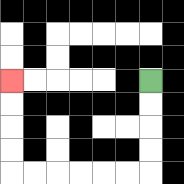{'start': '[6, 3]', 'end': '[0, 3]', 'path_directions': 'D,D,D,D,L,L,L,L,L,L,U,U,U,U', 'path_coordinates': '[[6, 3], [6, 4], [6, 5], [6, 6], [6, 7], [5, 7], [4, 7], [3, 7], [2, 7], [1, 7], [0, 7], [0, 6], [0, 5], [0, 4], [0, 3]]'}